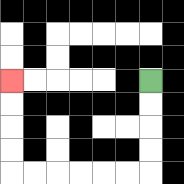{'start': '[6, 3]', 'end': '[0, 3]', 'path_directions': 'D,D,D,D,L,L,L,L,L,L,U,U,U,U', 'path_coordinates': '[[6, 3], [6, 4], [6, 5], [6, 6], [6, 7], [5, 7], [4, 7], [3, 7], [2, 7], [1, 7], [0, 7], [0, 6], [0, 5], [0, 4], [0, 3]]'}